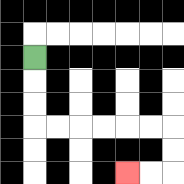{'start': '[1, 2]', 'end': '[5, 7]', 'path_directions': 'D,D,D,R,R,R,R,R,R,D,D,L,L', 'path_coordinates': '[[1, 2], [1, 3], [1, 4], [1, 5], [2, 5], [3, 5], [4, 5], [5, 5], [6, 5], [7, 5], [7, 6], [7, 7], [6, 7], [5, 7]]'}